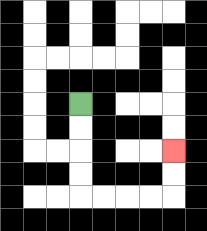{'start': '[3, 4]', 'end': '[7, 6]', 'path_directions': 'D,D,D,D,R,R,R,R,U,U', 'path_coordinates': '[[3, 4], [3, 5], [3, 6], [3, 7], [3, 8], [4, 8], [5, 8], [6, 8], [7, 8], [7, 7], [7, 6]]'}